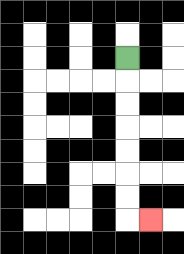{'start': '[5, 2]', 'end': '[6, 9]', 'path_directions': 'D,D,D,D,D,D,D,R', 'path_coordinates': '[[5, 2], [5, 3], [5, 4], [5, 5], [5, 6], [5, 7], [5, 8], [5, 9], [6, 9]]'}